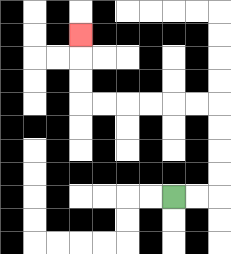{'start': '[7, 8]', 'end': '[3, 1]', 'path_directions': 'R,R,U,U,U,U,L,L,L,L,L,L,U,U,U', 'path_coordinates': '[[7, 8], [8, 8], [9, 8], [9, 7], [9, 6], [9, 5], [9, 4], [8, 4], [7, 4], [6, 4], [5, 4], [4, 4], [3, 4], [3, 3], [3, 2], [3, 1]]'}